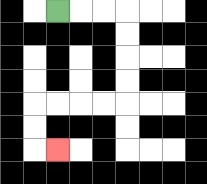{'start': '[2, 0]', 'end': '[2, 6]', 'path_directions': 'R,R,R,D,D,D,D,L,L,L,L,D,D,R', 'path_coordinates': '[[2, 0], [3, 0], [4, 0], [5, 0], [5, 1], [5, 2], [5, 3], [5, 4], [4, 4], [3, 4], [2, 4], [1, 4], [1, 5], [1, 6], [2, 6]]'}